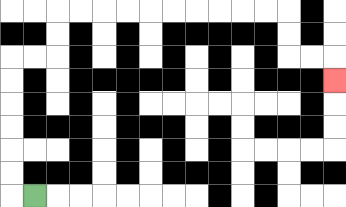{'start': '[1, 8]', 'end': '[14, 3]', 'path_directions': 'L,U,U,U,U,U,U,R,R,U,U,R,R,R,R,R,R,R,R,R,R,D,D,R,R,D', 'path_coordinates': '[[1, 8], [0, 8], [0, 7], [0, 6], [0, 5], [0, 4], [0, 3], [0, 2], [1, 2], [2, 2], [2, 1], [2, 0], [3, 0], [4, 0], [5, 0], [6, 0], [7, 0], [8, 0], [9, 0], [10, 0], [11, 0], [12, 0], [12, 1], [12, 2], [13, 2], [14, 2], [14, 3]]'}